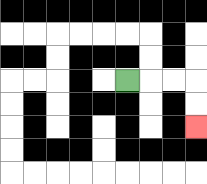{'start': '[5, 3]', 'end': '[8, 5]', 'path_directions': 'R,R,R,D,D', 'path_coordinates': '[[5, 3], [6, 3], [7, 3], [8, 3], [8, 4], [8, 5]]'}